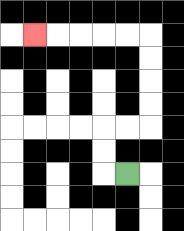{'start': '[5, 7]', 'end': '[1, 1]', 'path_directions': 'L,U,U,R,R,U,U,U,U,L,L,L,L,L', 'path_coordinates': '[[5, 7], [4, 7], [4, 6], [4, 5], [5, 5], [6, 5], [6, 4], [6, 3], [6, 2], [6, 1], [5, 1], [4, 1], [3, 1], [2, 1], [1, 1]]'}